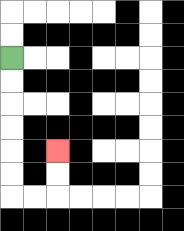{'start': '[0, 2]', 'end': '[2, 6]', 'path_directions': 'D,D,D,D,D,D,R,R,U,U', 'path_coordinates': '[[0, 2], [0, 3], [0, 4], [0, 5], [0, 6], [0, 7], [0, 8], [1, 8], [2, 8], [2, 7], [2, 6]]'}